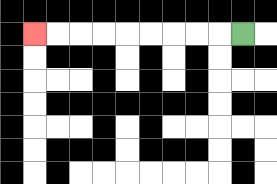{'start': '[10, 1]', 'end': '[1, 1]', 'path_directions': 'L,L,L,L,L,L,L,L,L', 'path_coordinates': '[[10, 1], [9, 1], [8, 1], [7, 1], [6, 1], [5, 1], [4, 1], [3, 1], [2, 1], [1, 1]]'}